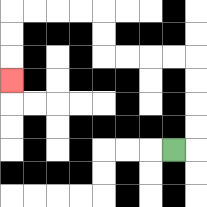{'start': '[7, 6]', 'end': '[0, 3]', 'path_directions': 'R,U,U,U,U,L,L,L,L,U,U,L,L,L,L,D,D,D', 'path_coordinates': '[[7, 6], [8, 6], [8, 5], [8, 4], [8, 3], [8, 2], [7, 2], [6, 2], [5, 2], [4, 2], [4, 1], [4, 0], [3, 0], [2, 0], [1, 0], [0, 0], [0, 1], [0, 2], [0, 3]]'}